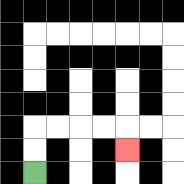{'start': '[1, 7]', 'end': '[5, 6]', 'path_directions': 'U,U,R,R,R,R,D', 'path_coordinates': '[[1, 7], [1, 6], [1, 5], [2, 5], [3, 5], [4, 5], [5, 5], [5, 6]]'}